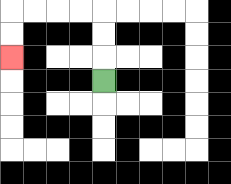{'start': '[4, 3]', 'end': '[0, 2]', 'path_directions': 'U,U,U,L,L,L,L,D,D', 'path_coordinates': '[[4, 3], [4, 2], [4, 1], [4, 0], [3, 0], [2, 0], [1, 0], [0, 0], [0, 1], [0, 2]]'}